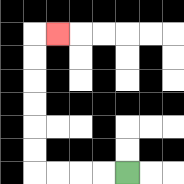{'start': '[5, 7]', 'end': '[2, 1]', 'path_directions': 'L,L,L,L,U,U,U,U,U,U,R', 'path_coordinates': '[[5, 7], [4, 7], [3, 7], [2, 7], [1, 7], [1, 6], [1, 5], [1, 4], [1, 3], [1, 2], [1, 1], [2, 1]]'}